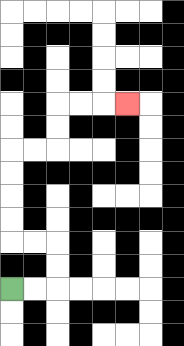{'start': '[0, 12]', 'end': '[5, 4]', 'path_directions': 'R,R,U,U,L,L,U,U,U,U,R,R,U,U,R,R,R', 'path_coordinates': '[[0, 12], [1, 12], [2, 12], [2, 11], [2, 10], [1, 10], [0, 10], [0, 9], [0, 8], [0, 7], [0, 6], [1, 6], [2, 6], [2, 5], [2, 4], [3, 4], [4, 4], [5, 4]]'}